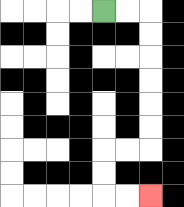{'start': '[4, 0]', 'end': '[6, 8]', 'path_directions': 'R,R,D,D,D,D,D,D,L,L,D,D,R,R', 'path_coordinates': '[[4, 0], [5, 0], [6, 0], [6, 1], [6, 2], [6, 3], [6, 4], [6, 5], [6, 6], [5, 6], [4, 6], [4, 7], [4, 8], [5, 8], [6, 8]]'}